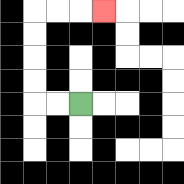{'start': '[3, 4]', 'end': '[4, 0]', 'path_directions': 'L,L,U,U,U,U,R,R,R', 'path_coordinates': '[[3, 4], [2, 4], [1, 4], [1, 3], [1, 2], [1, 1], [1, 0], [2, 0], [3, 0], [4, 0]]'}